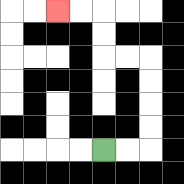{'start': '[4, 6]', 'end': '[2, 0]', 'path_directions': 'R,R,U,U,U,U,L,L,U,U,L,L', 'path_coordinates': '[[4, 6], [5, 6], [6, 6], [6, 5], [6, 4], [6, 3], [6, 2], [5, 2], [4, 2], [4, 1], [4, 0], [3, 0], [2, 0]]'}